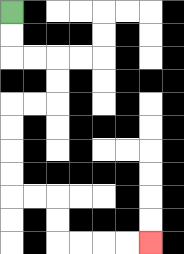{'start': '[0, 0]', 'end': '[6, 10]', 'path_directions': 'D,D,R,R,D,D,L,L,D,D,D,D,R,R,D,D,R,R,R,R', 'path_coordinates': '[[0, 0], [0, 1], [0, 2], [1, 2], [2, 2], [2, 3], [2, 4], [1, 4], [0, 4], [0, 5], [0, 6], [0, 7], [0, 8], [1, 8], [2, 8], [2, 9], [2, 10], [3, 10], [4, 10], [5, 10], [6, 10]]'}